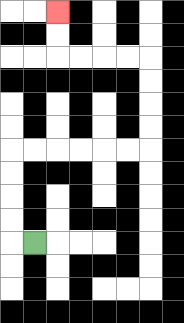{'start': '[1, 10]', 'end': '[2, 0]', 'path_directions': 'L,U,U,U,U,R,R,R,R,R,R,U,U,U,U,L,L,L,L,U,U', 'path_coordinates': '[[1, 10], [0, 10], [0, 9], [0, 8], [0, 7], [0, 6], [1, 6], [2, 6], [3, 6], [4, 6], [5, 6], [6, 6], [6, 5], [6, 4], [6, 3], [6, 2], [5, 2], [4, 2], [3, 2], [2, 2], [2, 1], [2, 0]]'}